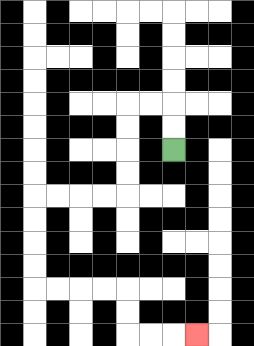{'start': '[7, 6]', 'end': '[8, 14]', 'path_directions': 'U,U,L,L,D,D,D,D,L,L,L,L,D,D,D,D,R,R,R,R,D,D,R,R,R', 'path_coordinates': '[[7, 6], [7, 5], [7, 4], [6, 4], [5, 4], [5, 5], [5, 6], [5, 7], [5, 8], [4, 8], [3, 8], [2, 8], [1, 8], [1, 9], [1, 10], [1, 11], [1, 12], [2, 12], [3, 12], [4, 12], [5, 12], [5, 13], [5, 14], [6, 14], [7, 14], [8, 14]]'}